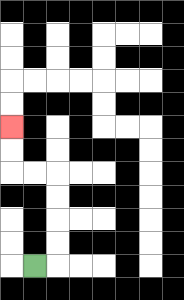{'start': '[1, 11]', 'end': '[0, 5]', 'path_directions': 'R,U,U,U,U,L,L,U,U', 'path_coordinates': '[[1, 11], [2, 11], [2, 10], [2, 9], [2, 8], [2, 7], [1, 7], [0, 7], [0, 6], [0, 5]]'}